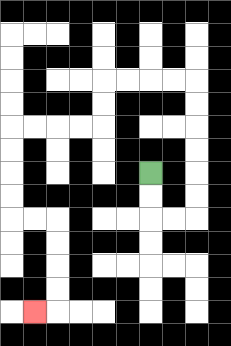{'start': '[6, 7]', 'end': '[1, 13]', 'path_directions': 'D,D,R,R,U,U,U,U,U,U,L,L,L,L,D,D,L,L,L,L,D,D,D,D,R,R,D,D,D,D,L', 'path_coordinates': '[[6, 7], [6, 8], [6, 9], [7, 9], [8, 9], [8, 8], [8, 7], [8, 6], [8, 5], [8, 4], [8, 3], [7, 3], [6, 3], [5, 3], [4, 3], [4, 4], [4, 5], [3, 5], [2, 5], [1, 5], [0, 5], [0, 6], [0, 7], [0, 8], [0, 9], [1, 9], [2, 9], [2, 10], [2, 11], [2, 12], [2, 13], [1, 13]]'}